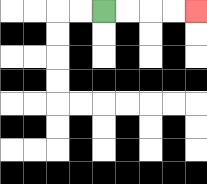{'start': '[4, 0]', 'end': '[8, 0]', 'path_directions': 'R,R,R,R', 'path_coordinates': '[[4, 0], [5, 0], [6, 0], [7, 0], [8, 0]]'}